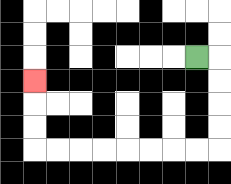{'start': '[8, 2]', 'end': '[1, 3]', 'path_directions': 'R,D,D,D,D,L,L,L,L,L,L,L,L,U,U,U', 'path_coordinates': '[[8, 2], [9, 2], [9, 3], [9, 4], [9, 5], [9, 6], [8, 6], [7, 6], [6, 6], [5, 6], [4, 6], [3, 6], [2, 6], [1, 6], [1, 5], [1, 4], [1, 3]]'}